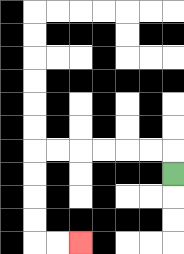{'start': '[7, 7]', 'end': '[3, 10]', 'path_directions': 'U,L,L,L,L,L,L,D,D,D,D,R,R', 'path_coordinates': '[[7, 7], [7, 6], [6, 6], [5, 6], [4, 6], [3, 6], [2, 6], [1, 6], [1, 7], [1, 8], [1, 9], [1, 10], [2, 10], [3, 10]]'}